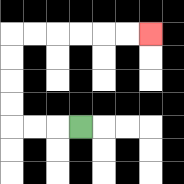{'start': '[3, 5]', 'end': '[6, 1]', 'path_directions': 'L,L,L,U,U,U,U,R,R,R,R,R,R', 'path_coordinates': '[[3, 5], [2, 5], [1, 5], [0, 5], [0, 4], [0, 3], [0, 2], [0, 1], [1, 1], [2, 1], [3, 1], [4, 1], [5, 1], [6, 1]]'}